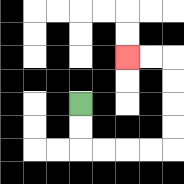{'start': '[3, 4]', 'end': '[5, 2]', 'path_directions': 'D,D,R,R,R,R,U,U,U,U,L,L', 'path_coordinates': '[[3, 4], [3, 5], [3, 6], [4, 6], [5, 6], [6, 6], [7, 6], [7, 5], [7, 4], [7, 3], [7, 2], [6, 2], [5, 2]]'}